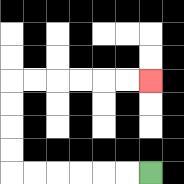{'start': '[6, 7]', 'end': '[6, 3]', 'path_directions': 'L,L,L,L,L,L,U,U,U,U,R,R,R,R,R,R', 'path_coordinates': '[[6, 7], [5, 7], [4, 7], [3, 7], [2, 7], [1, 7], [0, 7], [0, 6], [0, 5], [0, 4], [0, 3], [1, 3], [2, 3], [3, 3], [4, 3], [5, 3], [6, 3]]'}